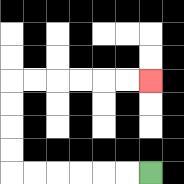{'start': '[6, 7]', 'end': '[6, 3]', 'path_directions': 'L,L,L,L,L,L,U,U,U,U,R,R,R,R,R,R', 'path_coordinates': '[[6, 7], [5, 7], [4, 7], [3, 7], [2, 7], [1, 7], [0, 7], [0, 6], [0, 5], [0, 4], [0, 3], [1, 3], [2, 3], [3, 3], [4, 3], [5, 3], [6, 3]]'}